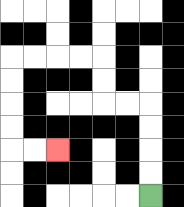{'start': '[6, 8]', 'end': '[2, 6]', 'path_directions': 'U,U,U,U,L,L,U,U,L,L,L,L,D,D,D,D,R,R', 'path_coordinates': '[[6, 8], [6, 7], [6, 6], [6, 5], [6, 4], [5, 4], [4, 4], [4, 3], [4, 2], [3, 2], [2, 2], [1, 2], [0, 2], [0, 3], [0, 4], [0, 5], [0, 6], [1, 6], [2, 6]]'}